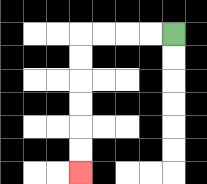{'start': '[7, 1]', 'end': '[3, 7]', 'path_directions': 'L,L,L,L,D,D,D,D,D,D', 'path_coordinates': '[[7, 1], [6, 1], [5, 1], [4, 1], [3, 1], [3, 2], [3, 3], [3, 4], [3, 5], [3, 6], [3, 7]]'}